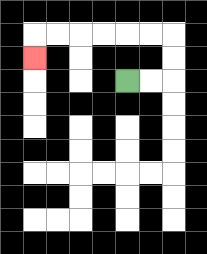{'start': '[5, 3]', 'end': '[1, 2]', 'path_directions': 'R,R,U,U,L,L,L,L,L,L,D', 'path_coordinates': '[[5, 3], [6, 3], [7, 3], [7, 2], [7, 1], [6, 1], [5, 1], [4, 1], [3, 1], [2, 1], [1, 1], [1, 2]]'}